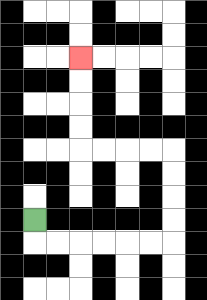{'start': '[1, 9]', 'end': '[3, 2]', 'path_directions': 'D,R,R,R,R,R,R,U,U,U,U,L,L,L,L,U,U,U,U', 'path_coordinates': '[[1, 9], [1, 10], [2, 10], [3, 10], [4, 10], [5, 10], [6, 10], [7, 10], [7, 9], [7, 8], [7, 7], [7, 6], [6, 6], [5, 6], [4, 6], [3, 6], [3, 5], [3, 4], [3, 3], [3, 2]]'}